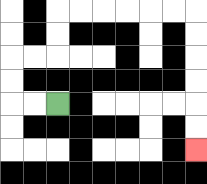{'start': '[2, 4]', 'end': '[8, 6]', 'path_directions': 'L,L,U,U,R,R,U,U,R,R,R,R,R,R,D,D,D,D,D,D', 'path_coordinates': '[[2, 4], [1, 4], [0, 4], [0, 3], [0, 2], [1, 2], [2, 2], [2, 1], [2, 0], [3, 0], [4, 0], [5, 0], [6, 0], [7, 0], [8, 0], [8, 1], [8, 2], [8, 3], [8, 4], [8, 5], [8, 6]]'}